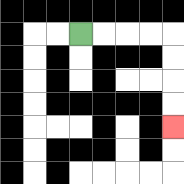{'start': '[3, 1]', 'end': '[7, 5]', 'path_directions': 'R,R,R,R,D,D,D,D', 'path_coordinates': '[[3, 1], [4, 1], [5, 1], [6, 1], [7, 1], [7, 2], [7, 3], [7, 4], [7, 5]]'}